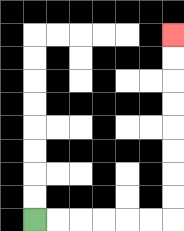{'start': '[1, 9]', 'end': '[7, 1]', 'path_directions': 'R,R,R,R,R,R,U,U,U,U,U,U,U,U', 'path_coordinates': '[[1, 9], [2, 9], [3, 9], [4, 9], [5, 9], [6, 9], [7, 9], [7, 8], [7, 7], [7, 6], [7, 5], [7, 4], [7, 3], [7, 2], [7, 1]]'}